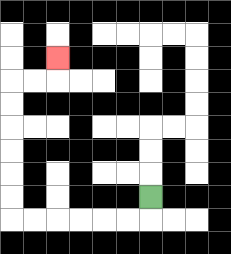{'start': '[6, 8]', 'end': '[2, 2]', 'path_directions': 'D,L,L,L,L,L,L,U,U,U,U,U,U,R,R,U', 'path_coordinates': '[[6, 8], [6, 9], [5, 9], [4, 9], [3, 9], [2, 9], [1, 9], [0, 9], [0, 8], [0, 7], [0, 6], [0, 5], [0, 4], [0, 3], [1, 3], [2, 3], [2, 2]]'}